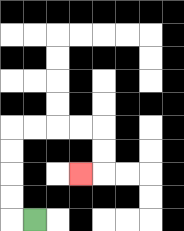{'start': '[1, 9]', 'end': '[3, 7]', 'path_directions': 'L,U,U,U,U,R,R,R,R,D,D,L', 'path_coordinates': '[[1, 9], [0, 9], [0, 8], [0, 7], [0, 6], [0, 5], [1, 5], [2, 5], [3, 5], [4, 5], [4, 6], [4, 7], [3, 7]]'}